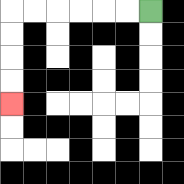{'start': '[6, 0]', 'end': '[0, 4]', 'path_directions': 'L,L,L,L,L,L,D,D,D,D', 'path_coordinates': '[[6, 0], [5, 0], [4, 0], [3, 0], [2, 0], [1, 0], [0, 0], [0, 1], [0, 2], [0, 3], [0, 4]]'}